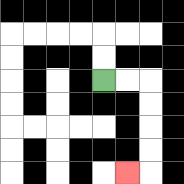{'start': '[4, 3]', 'end': '[5, 7]', 'path_directions': 'R,R,D,D,D,D,L', 'path_coordinates': '[[4, 3], [5, 3], [6, 3], [6, 4], [6, 5], [6, 6], [6, 7], [5, 7]]'}